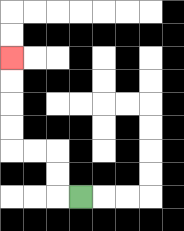{'start': '[3, 8]', 'end': '[0, 2]', 'path_directions': 'L,U,U,L,L,U,U,U,U', 'path_coordinates': '[[3, 8], [2, 8], [2, 7], [2, 6], [1, 6], [0, 6], [0, 5], [0, 4], [0, 3], [0, 2]]'}